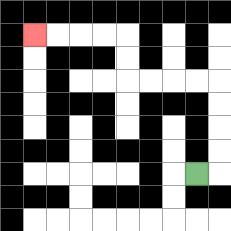{'start': '[8, 7]', 'end': '[1, 1]', 'path_directions': 'R,U,U,U,U,L,L,L,L,U,U,L,L,L,L', 'path_coordinates': '[[8, 7], [9, 7], [9, 6], [9, 5], [9, 4], [9, 3], [8, 3], [7, 3], [6, 3], [5, 3], [5, 2], [5, 1], [4, 1], [3, 1], [2, 1], [1, 1]]'}